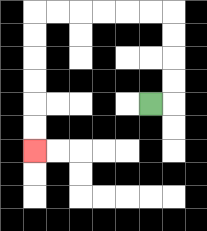{'start': '[6, 4]', 'end': '[1, 6]', 'path_directions': 'R,U,U,U,U,L,L,L,L,L,L,D,D,D,D,D,D', 'path_coordinates': '[[6, 4], [7, 4], [7, 3], [7, 2], [7, 1], [7, 0], [6, 0], [5, 0], [4, 0], [3, 0], [2, 0], [1, 0], [1, 1], [1, 2], [1, 3], [1, 4], [1, 5], [1, 6]]'}